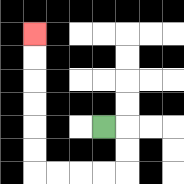{'start': '[4, 5]', 'end': '[1, 1]', 'path_directions': 'R,D,D,L,L,L,L,U,U,U,U,U,U', 'path_coordinates': '[[4, 5], [5, 5], [5, 6], [5, 7], [4, 7], [3, 7], [2, 7], [1, 7], [1, 6], [1, 5], [1, 4], [1, 3], [1, 2], [1, 1]]'}